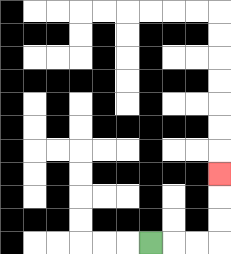{'start': '[6, 10]', 'end': '[9, 7]', 'path_directions': 'R,R,R,U,U,U', 'path_coordinates': '[[6, 10], [7, 10], [8, 10], [9, 10], [9, 9], [9, 8], [9, 7]]'}